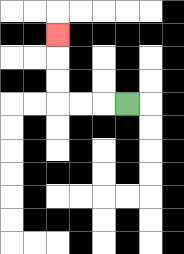{'start': '[5, 4]', 'end': '[2, 1]', 'path_directions': 'L,L,L,U,U,U', 'path_coordinates': '[[5, 4], [4, 4], [3, 4], [2, 4], [2, 3], [2, 2], [2, 1]]'}